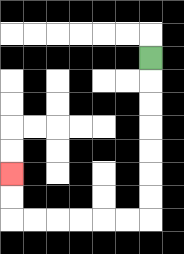{'start': '[6, 2]', 'end': '[0, 7]', 'path_directions': 'D,D,D,D,D,D,D,L,L,L,L,L,L,U,U', 'path_coordinates': '[[6, 2], [6, 3], [6, 4], [6, 5], [6, 6], [6, 7], [6, 8], [6, 9], [5, 9], [4, 9], [3, 9], [2, 9], [1, 9], [0, 9], [0, 8], [0, 7]]'}